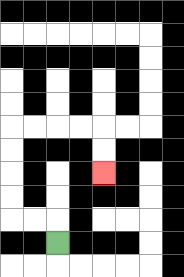{'start': '[2, 10]', 'end': '[4, 7]', 'path_directions': 'U,L,L,U,U,U,U,R,R,R,R,D,D', 'path_coordinates': '[[2, 10], [2, 9], [1, 9], [0, 9], [0, 8], [0, 7], [0, 6], [0, 5], [1, 5], [2, 5], [3, 5], [4, 5], [4, 6], [4, 7]]'}